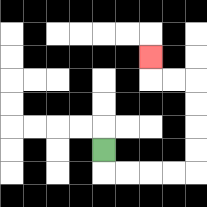{'start': '[4, 6]', 'end': '[6, 2]', 'path_directions': 'D,R,R,R,R,U,U,U,U,L,L,U', 'path_coordinates': '[[4, 6], [4, 7], [5, 7], [6, 7], [7, 7], [8, 7], [8, 6], [8, 5], [8, 4], [8, 3], [7, 3], [6, 3], [6, 2]]'}